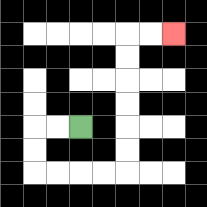{'start': '[3, 5]', 'end': '[7, 1]', 'path_directions': 'L,L,D,D,R,R,R,R,U,U,U,U,U,U,R,R', 'path_coordinates': '[[3, 5], [2, 5], [1, 5], [1, 6], [1, 7], [2, 7], [3, 7], [4, 7], [5, 7], [5, 6], [5, 5], [5, 4], [5, 3], [5, 2], [5, 1], [6, 1], [7, 1]]'}